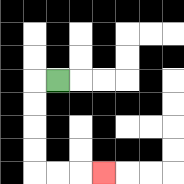{'start': '[2, 3]', 'end': '[4, 7]', 'path_directions': 'L,D,D,D,D,R,R,R', 'path_coordinates': '[[2, 3], [1, 3], [1, 4], [1, 5], [1, 6], [1, 7], [2, 7], [3, 7], [4, 7]]'}